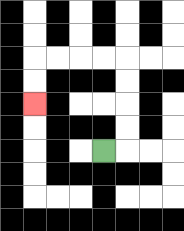{'start': '[4, 6]', 'end': '[1, 4]', 'path_directions': 'R,U,U,U,U,L,L,L,L,D,D', 'path_coordinates': '[[4, 6], [5, 6], [5, 5], [5, 4], [5, 3], [5, 2], [4, 2], [3, 2], [2, 2], [1, 2], [1, 3], [1, 4]]'}